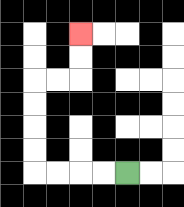{'start': '[5, 7]', 'end': '[3, 1]', 'path_directions': 'L,L,L,L,U,U,U,U,R,R,U,U', 'path_coordinates': '[[5, 7], [4, 7], [3, 7], [2, 7], [1, 7], [1, 6], [1, 5], [1, 4], [1, 3], [2, 3], [3, 3], [3, 2], [3, 1]]'}